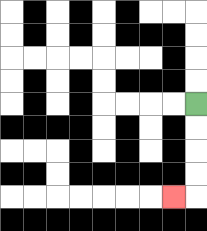{'start': '[8, 4]', 'end': '[7, 8]', 'path_directions': 'D,D,D,D,L', 'path_coordinates': '[[8, 4], [8, 5], [8, 6], [8, 7], [8, 8], [7, 8]]'}